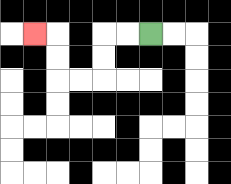{'start': '[6, 1]', 'end': '[1, 1]', 'path_directions': 'L,L,D,D,L,L,U,U,L', 'path_coordinates': '[[6, 1], [5, 1], [4, 1], [4, 2], [4, 3], [3, 3], [2, 3], [2, 2], [2, 1], [1, 1]]'}